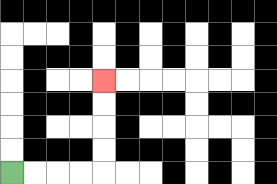{'start': '[0, 7]', 'end': '[4, 3]', 'path_directions': 'R,R,R,R,U,U,U,U', 'path_coordinates': '[[0, 7], [1, 7], [2, 7], [3, 7], [4, 7], [4, 6], [4, 5], [4, 4], [4, 3]]'}